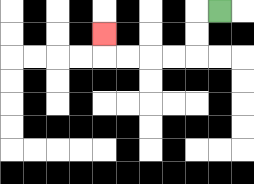{'start': '[9, 0]', 'end': '[4, 1]', 'path_directions': 'L,D,D,L,L,L,L,U', 'path_coordinates': '[[9, 0], [8, 0], [8, 1], [8, 2], [7, 2], [6, 2], [5, 2], [4, 2], [4, 1]]'}